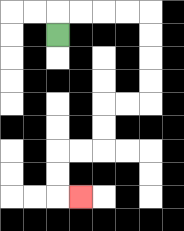{'start': '[2, 1]', 'end': '[3, 8]', 'path_directions': 'U,R,R,R,R,D,D,D,D,L,L,D,D,L,L,D,D,R', 'path_coordinates': '[[2, 1], [2, 0], [3, 0], [4, 0], [5, 0], [6, 0], [6, 1], [6, 2], [6, 3], [6, 4], [5, 4], [4, 4], [4, 5], [4, 6], [3, 6], [2, 6], [2, 7], [2, 8], [3, 8]]'}